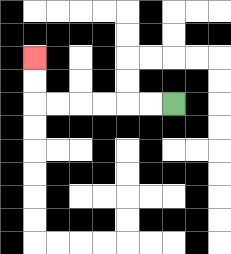{'start': '[7, 4]', 'end': '[1, 2]', 'path_directions': 'L,L,L,L,L,L,U,U', 'path_coordinates': '[[7, 4], [6, 4], [5, 4], [4, 4], [3, 4], [2, 4], [1, 4], [1, 3], [1, 2]]'}